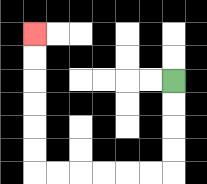{'start': '[7, 3]', 'end': '[1, 1]', 'path_directions': 'D,D,D,D,L,L,L,L,L,L,U,U,U,U,U,U', 'path_coordinates': '[[7, 3], [7, 4], [7, 5], [7, 6], [7, 7], [6, 7], [5, 7], [4, 7], [3, 7], [2, 7], [1, 7], [1, 6], [1, 5], [1, 4], [1, 3], [1, 2], [1, 1]]'}